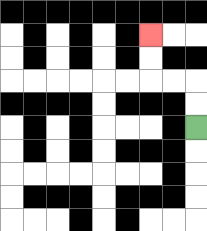{'start': '[8, 5]', 'end': '[6, 1]', 'path_directions': 'U,U,L,L,U,U', 'path_coordinates': '[[8, 5], [8, 4], [8, 3], [7, 3], [6, 3], [6, 2], [6, 1]]'}